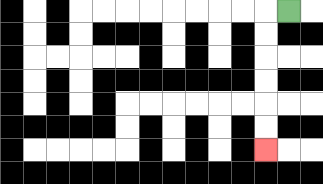{'start': '[12, 0]', 'end': '[11, 6]', 'path_directions': 'L,D,D,D,D,D,D', 'path_coordinates': '[[12, 0], [11, 0], [11, 1], [11, 2], [11, 3], [11, 4], [11, 5], [11, 6]]'}